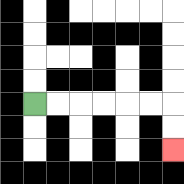{'start': '[1, 4]', 'end': '[7, 6]', 'path_directions': 'R,R,R,R,R,R,D,D', 'path_coordinates': '[[1, 4], [2, 4], [3, 4], [4, 4], [5, 4], [6, 4], [7, 4], [7, 5], [7, 6]]'}